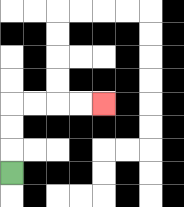{'start': '[0, 7]', 'end': '[4, 4]', 'path_directions': 'U,U,U,R,R,R,R', 'path_coordinates': '[[0, 7], [0, 6], [0, 5], [0, 4], [1, 4], [2, 4], [3, 4], [4, 4]]'}